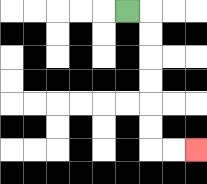{'start': '[5, 0]', 'end': '[8, 6]', 'path_directions': 'R,D,D,D,D,D,D,R,R', 'path_coordinates': '[[5, 0], [6, 0], [6, 1], [6, 2], [6, 3], [6, 4], [6, 5], [6, 6], [7, 6], [8, 6]]'}